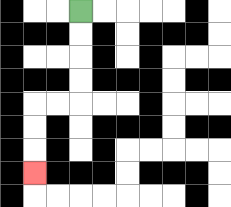{'start': '[3, 0]', 'end': '[1, 7]', 'path_directions': 'D,D,D,D,L,L,D,D,D', 'path_coordinates': '[[3, 0], [3, 1], [3, 2], [3, 3], [3, 4], [2, 4], [1, 4], [1, 5], [1, 6], [1, 7]]'}